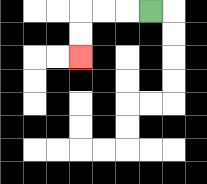{'start': '[6, 0]', 'end': '[3, 2]', 'path_directions': 'L,L,L,D,D', 'path_coordinates': '[[6, 0], [5, 0], [4, 0], [3, 0], [3, 1], [3, 2]]'}